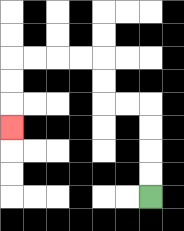{'start': '[6, 8]', 'end': '[0, 5]', 'path_directions': 'U,U,U,U,L,L,U,U,L,L,L,L,D,D,D', 'path_coordinates': '[[6, 8], [6, 7], [6, 6], [6, 5], [6, 4], [5, 4], [4, 4], [4, 3], [4, 2], [3, 2], [2, 2], [1, 2], [0, 2], [0, 3], [0, 4], [0, 5]]'}